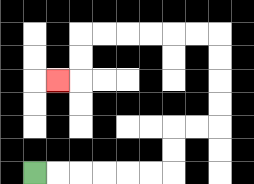{'start': '[1, 7]', 'end': '[2, 3]', 'path_directions': 'R,R,R,R,R,R,U,U,R,R,U,U,U,U,L,L,L,L,L,L,D,D,L', 'path_coordinates': '[[1, 7], [2, 7], [3, 7], [4, 7], [5, 7], [6, 7], [7, 7], [7, 6], [7, 5], [8, 5], [9, 5], [9, 4], [9, 3], [9, 2], [9, 1], [8, 1], [7, 1], [6, 1], [5, 1], [4, 1], [3, 1], [3, 2], [3, 3], [2, 3]]'}